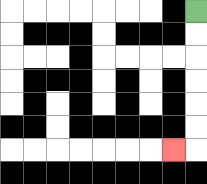{'start': '[8, 0]', 'end': '[7, 6]', 'path_directions': 'D,D,D,D,D,D,L', 'path_coordinates': '[[8, 0], [8, 1], [8, 2], [8, 3], [8, 4], [8, 5], [8, 6], [7, 6]]'}